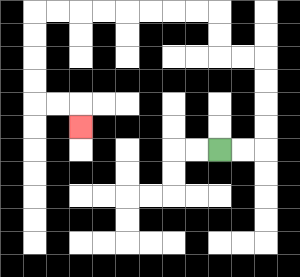{'start': '[9, 6]', 'end': '[3, 5]', 'path_directions': 'R,R,U,U,U,U,L,L,U,U,L,L,L,L,L,L,L,L,D,D,D,D,R,R,D', 'path_coordinates': '[[9, 6], [10, 6], [11, 6], [11, 5], [11, 4], [11, 3], [11, 2], [10, 2], [9, 2], [9, 1], [9, 0], [8, 0], [7, 0], [6, 0], [5, 0], [4, 0], [3, 0], [2, 0], [1, 0], [1, 1], [1, 2], [1, 3], [1, 4], [2, 4], [3, 4], [3, 5]]'}